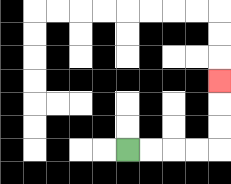{'start': '[5, 6]', 'end': '[9, 3]', 'path_directions': 'R,R,R,R,U,U,U', 'path_coordinates': '[[5, 6], [6, 6], [7, 6], [8, 6], [9, 6], [9, 5], [9, 4], [9, 3]]'}